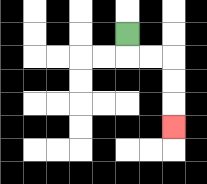{'start': '[5, 1]', 'end': '[7, 5]', 'path_directions': 'D,R,R,D,D,D', 'path_coordinates': '[[5, 1], [5, 2], [6, 2], [7, 2], [7, 3], [7, 4], [7, 5]]'}